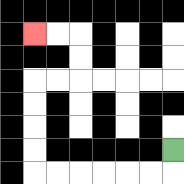{'start': '[7, 6]', 'end': '[1, 1]', 'path_directions': 'D,L,L,L,L,L,L,U,U,U,U,R,R,U,U,L,L', 'path_coordinates': '[[7, 6], [7, 7], [6, 7], [5, 7], [4, 7], [3, 7], [2, 7], [1, 7], [1, 6], [1, 5], [1, 4], [1, 3], [2, 3], [3, 3], [3, 2], [3, 1], [2, 1], [1, 1]]'}